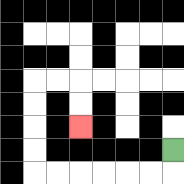{'start': '[7, 6]', 'end': '[3, 5]', 'path_directions': 'D,L,L,L,L,L,L,U,U,U,U,R,R,D,D', 'path_coordinates': '[[7, 6], [7, 7], [6, 7], [5, 7], [4, 7], [3, 7], [2, 7], [1, 7], [1, 6], [1, 5], [1, 4], [1, 3], [2, 3], [3, 3], [3, 4], [3, 5]]'}